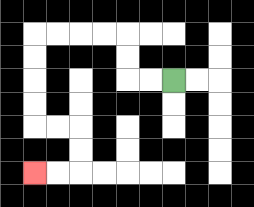{'start': '[7, 3]', 'end': '[1, 7]', 'path_directions': 'L,L,U,U,L,L,L,L,D,D,D,D,R,R,D,D,L,L', 'path_coordinates': '[[7, 3], [6, 3], [5, 3], [5, 2], [5, 1], [4, 1], [3, 1], [2, 1], [1, 1], [1, 2], [1, 3], [1, 4], [1, 5], [2, 5], [3, 5], [3, 6], [3, 7], [2, 7], [1, 7]]'}